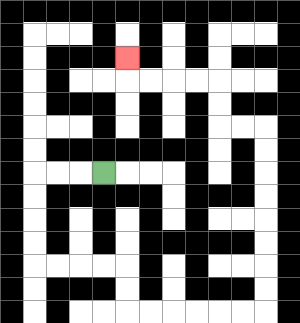{'start': '[4, 7]', 'end': '[5, 2]', 'path_directions': 'L,L,L,D,D,D,D,R,R,R,R,D,D,R,R,R,R,R,R,U,U,U,U,U,U,U,U,L,L,U,U,L,L,L,L,U', 'path_coordinates': '[[4, 7], [3, 7], [2, 7], [1, 7], [1, 8], [1, 9], [1, 10], [1, 11], [2, 11], [3, 11], [4, 11], [5, 11], [5, 12], [5, 13], [6, 13], [7, 13], [8, 13], [9, 13], [10, 13], [11, 13], [11, 12], [11, 11], [11, 10], [11, 9], [11, 8], [11, 7], [11, 6], [11, 5], [10, 5], [9, 5], [9, 4], [9, 3], [8, 3], [7, 3], [6, 3], [5, 3], [5, 2]]'}